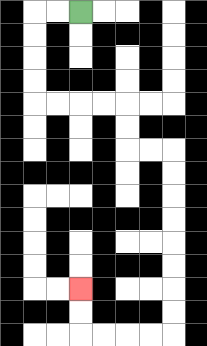{'start': '[3, 0]', 'end': '[3, 12]', 'path_directions': 'L,L,D,D,D,D,R,R,R,R,D,D,R,R,D,D,D,D,D,D,D,D,L,L,L,L,U,U', 'path_coordinates': '[[3, 0], [2, 0], [1, 0], [1, 1], [1, 2], [1, 3], [1, 4], [2, 4], [3, 4], [4, 4], [5, 4], [5, 5], [5, 6], [6, 6], [7, 6], [7, 7], [7, 8], [7, 9], [7, 10], [7, 11], [7, 12], [7, 13], [7, 14], [6, 14], [5, 14], [4, 14], [3, 14], [3, 13], [3, 12]]'}